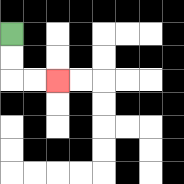{'start': '[0, 1]', 'end': '[2, 3]', 'path_directions': 'D,D,R,R', 'path_coordinates': '[[0, 1], [0, 2], [0, 3], [1, 3], [2, 3]]'}